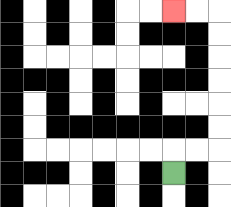{'start': '[7, 7]', 'end': '[7, 0]', 'path_directions': 'U,R,R,U,U,U,U,U,U,L,L', 'path_coordinates': '[[7, 7], [7, 6], [8, 6], [9, 6], [9, 5], [9, 4], [9, 3], [9, 2], [9, 1], [9, 0], [8, 0], [7, 0]]'}